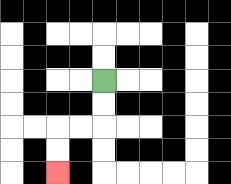{'start': '[4, 3]', 'end': '[2, 7]', 'path_directions': 'D,D,L,L,D,D', 'path_coordinates': '[[4, 3], [4, 4], [4, 5], [3, 5], [2, 5], [2, 6], [2, 7]]'}